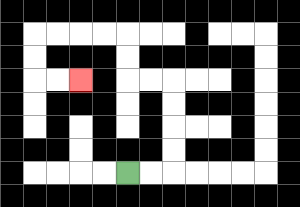{'start': '[5, 7]', 'end': '[3, 3]', 'path_directions': 'R,R,U,U,U,U,L,L,U,U,L,L,L,L,D,D,R,R', 'path_coordinates': '[[5, 7], [6, 7], [7, 7], [7, 6], [7, 5], [7, 4], [7, 3], [6, 3], [5, 3], [5, 2], [5, 1], [4, 1], [3, 1], [2, 1], [1, 1], [1, 2], [1, 3], [2, 3], [3, 3]]'}